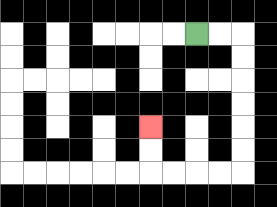{'start': '[8, 1]', 'end': '[6, 5]', 'path_directions': 'R,R,D,D,D,D,D,D,L,L,L,L,U,U', 'path_coordinates': '[[8, 1], [9, 1], [10, 1], [10, 2], [10, 3], [10, 4], [10, 5], [10, 6], [10, 7], [9, 7], [8, 7], [7, 7], [6, 7], [6, 6], [6, 5]]'}